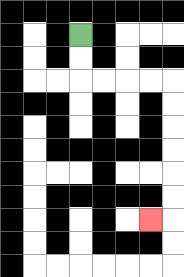{'start': '[3, 1]', 'end': '[6, 9]', 'path_directions': 'D,D,R,R,R,R,D,D,D,D,D,D,L', 'path_coordinates': '[[3, 1], [3, 2], [3, 3], [4, 3], [5, 3], [6, 3], [7, 3], [7, 4], [7, 5], [7, 6], [7, 7], [7, 8], [7, 9], [6, 9]]'}